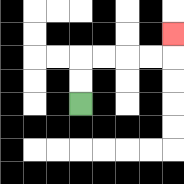{'start': '[3, 4]', 'end': '[7, 1]', 'path_directions': 'U,U,R,R,R,R,U', 'path_coordinates': '[[3, 4], [3, 3], [3, 2], [4, 2], [5, 2], [6, 2], [7, 2], [7, 1]]'}